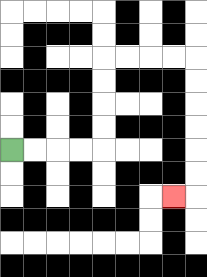{'start': '[0, 6]', 'end': '[7, 8]', 'path_directions': 'R,R,R,R,U,U,U,U,R,R,R,R,D,D,D,D,D,D,L', 'path_coordinates': '[[0, 6], [1, 6], [2, 6], [3, 6], [4, 6], [4, 5], [4, 4], [4, 3], [4, 2], [5, 2], [6, 2], [7, 2], [8, 2], [8, 3], [8, 4], [8, 5], [8, 6], [8, 7], [8, 8], [7, 8]]'}